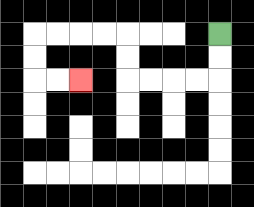{'start': '[9, 1]', 'end': '[3, 3]', 'path_directions': 'D,D,L,L,L,L,U,U,L,L,L,L,D,D,R,R', 'path_coordinates': '[[9, 1], [9, 2], [9, 3], [8, 3], [7, 3], [6, 3], [5, 3], [5, 2], [5, 1], [4, 1], [3, 1], [2, 1], [1, 1], [1, 2], [1, 3], [2, 3], [3, 3]]'}